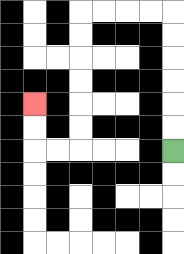{'start': '[7, 6]', 'end': '[1, 4]', 'path_directions': 'U,U,U,U,U,U,L,L,L,L,D,D,D,D,D,D,L,L,U,U', 'path_coordinates': '[[7, 6], [7, 5], [7, 4], [7, 3], [7, 2], [7, 1], [7, 0], [6, 0], [5, 0], [4, 0], [3, 0], [3, 1], [3, 2], [3, 3], [3, 4], [3, 5], [3, 6], [2, 6], [1, 6], [1, 5], [1, 4]]'}